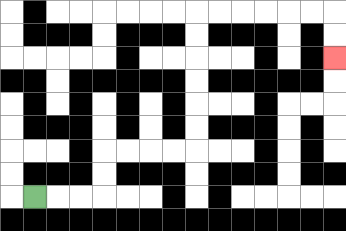{'start': '[1, 8]', 'end': '[14, 2]', 'path_directions': 'R,R,R,U,U,R,R,R,R,U,U,U,U,U,U,R,R,R,R,R,R,D,D', 'path_coordinates': '[[1, 8], [2, 8], [3, 8], [4, 8], [4, 7], [4, 6], [5, 6], [6, 6], [7, 6], [8, 6], [8, 5], [8, 4], [8, 3], [8, 2], [8, 1], [8, 0], [9, 0], [10, 0], [11, 0], [12, 0], [13, 0], [14, 0], [14, 1], [14, 2]]'}